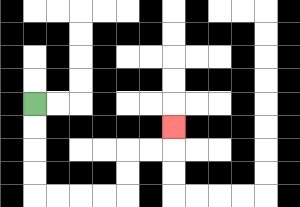{'start': '[1, 4]', 'end': '[7, 5]', 'path_directions': 'D,D,D,D,R,R,R,R,U,U,R,R,U', 'path_coordinates': '[[1, 4], [1, 5], [1, 6], [1, 7], [1, 8], [2, 8], [3, 8], [4, 8], [5, 8], [5, 7], [5, 6], [6, 6], [7, 6], [7, 5]]'}